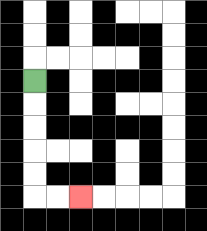{'start': '[1, 3]', 'end': '[3, 8]', 'path_directions': 'D,D,D,D,D,R,R', 'path_coordinates': '[[1, 3], [1, 4], [1, 5], [1, 6], [1, 7], [1, 8], [2, 8], [3, 8]]'}